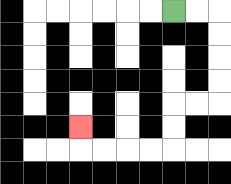{'start': '[7, 0]', 'end': '[3, 5]', 'path_directions': 'R,R,D,D,D,D,L,L,D,D,L,L,L,L,U', 'path_coordinates': '[[7, 0], [8, 0], [9, 0], [9, 1], [9, 2], [9, 3], [9, 4], [8, 4], [7, 4], [7, 5], [7, 6], [6, 6], [5, 6], [4, 6], [3, 6], [3, 5]]'}